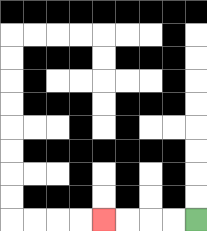{'start': '[8, 9]', 'end': '[4, 9]', 'path_directions': 'L,L,L,L', 'path_coordinates': '[[8, 9], [7, 9], [6, 9], [5, 9], [4, 9]]'}